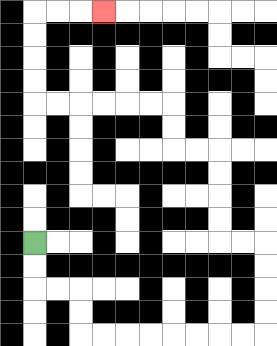{'start': '[1, 10]', 'end': '[4, 0]', 'path_directions': 'D,D,R,R,D,D,R,R,R,R,R,R,R,R,U,U,U,U,L,L,U,U,U,U,L,L,U,U,L,L,L,L,L,L,U,U,U,U,R,R,R', 'path_coordinates': '[[1, 10], [1, 11], [1, 12], [2, 12], [3, 12], [3, 13], [3, 14], [4, 14], [5, 14], [6, 14], [7, 14], [8, 14], [9, 14], [10, 14], [11, 14], [11, 13], [11, 12], [11, 11], [11, 10], [10, 10], [9, 10], [9, 9], [9, 8], [9, 7], [9, 6], [8, 6], [7, 6], [7, 5], [7, 4], [6, 4], [5, 4], [4, 4], [3, 4], [2, 4], [1, 4], [1, 3], [1, 2], [1, 1], [1, 0], [2, 0], [3, 0], [4, 0]]'}